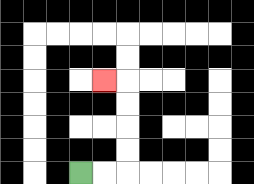{'start': '[3, 7]', 'end': '[4, 3]', 'path_directions': 'R,R,U,U,U,U,L', 'path_coordinates': '[[3, 7], [4, 7], [5, 7], [5, 6], [5, 5], [5, 4], [5, 3], [4, 3]]'}